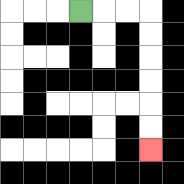{'start': '[3, 0]', 'end': '[6, 6]', 'path_directions': 'R,R,R,D,D,D,D,D,D', 'path_coordinates': '[[3, 0], [4, 0], [5, 0], [6, 0], [6, 1], [6, 2], [6, 3], [6, 4], [6, 5], [6, 6]]'}